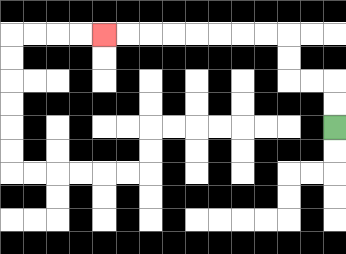{'start': '[14, 5]', 'end': '[4, 1]', 'path_directions': 'U,U,L,L,U,U,L,L,L,L,L,L,L,L', 'path_coordinates': '[[14, 5], [14, 4], [14, 3], [13, 3], [12, 3], [12, 2], [12, 1], [11, 1], [10, 1], [9, 1], [8, 1], [7, 1], [6, 1], [5, 1], [4, 1]]'}